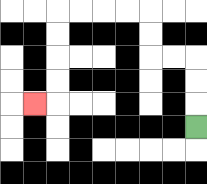{'start': '[8, 5]', 'end': '[1, 4]', 'path_directions': 'U,U,U,L,L,U,U,L,L,L,L,D,D,D,D,L', 'path_coordinates': '[[8, 5], [8, 4], [8, 3], [8, 2], [7, 2], [6, 2], [6, 1], [6, 0], [5, 0], [4, 0], [3, 0], [2, 0], [2, 1], [2, 2], [2, 3], [2, 4], [1, 4]]'}